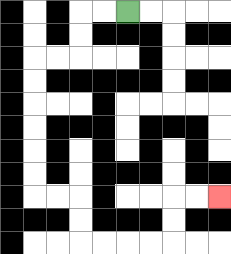{'start': '[5, 0]', 'end': '[9, 8]', 'path_directions': 'L,L,D,D,L,L,D,D,D,D,D,D,R,R,D,D,R,R,R,R,U,U,R,R', 'path_coordinates': '[[5, 0], [4, 0], [3, 0], [3, 1], [3, 2], [2, 2], [1, 2], [1, 3], [1, 4], [1, 5], [1, 6], [1, 7], [1, 8], [2, 8], [3, 8], [3, 9], [3, 10], [4, 10], [5, 10], [6, 10], [7, 10], [7, 9], [7, 8], [8, 8], [9, 8]]'}